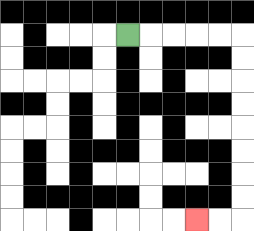{'start': '[5, 1]', 'end': '[8, 9]', 'path_directions': 'R,R,R,R,R,D,D,D,D,D,D,D,D,L,L', 'path_coordinates': '[[5, 1], [6, 1], [7, 1], [8, 1], [9, 1], [10, 1], [10, 2], [10, 3], [10, 4], [10, 5], [10, 6], [10, 7], [10, 8], [10, 9], [9, 9], [8, 9]]'}